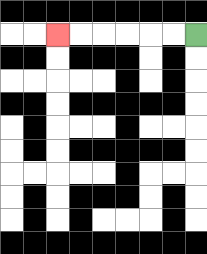{'start': '[8, 1]', 'end': '[2, 1]', 'path_directions': 'L,L,L,L,L,L', 'path_coordinates': '[[8, 1], [7, 1], [6, 1], [5, 1], [4, 1], [3, 1], [2, 1]]'}